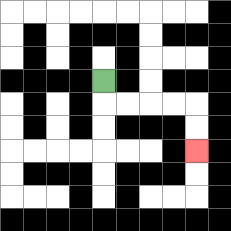{'start': '[4, 3]', 'end': '[8, 6]', 'path_directions': 'D,R,R,R,R,D,D', 'path_coordinates': '[[4, 3], [4, 4], [5, 4], [6, 4], [7, 4], [8, 4], [8, 5], [8, 6]]'}